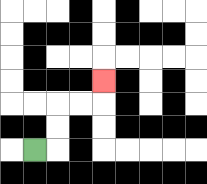{'start': '[1, 6]', 'end': '[4, 3]', 'path_directions': 'R,U,U,R,R,U', 'path_coordinates': '[[1, 6], [2, 6], [2, 5], [2, 4], [3, 4], [4, 4], [4, 3]]'}